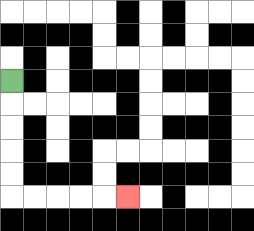{'start': '[0, 3]', 'end': '[5, 8]', 'path_directions': 'D,D,D,D,D,R,R,R,R,R', 'path_coordinates': '[[0, 3], [0, 4], [0, 5], [0, 6], [0, 7], [0, 8], [1, 8], [2, 8], [3, 8], [4, 8], [5, 8]]'}